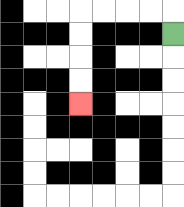{'start': '[7, 1]', 'end': '[3, 4]', 'path_directions': 'U,L,L,L,L,D,D,D,D', 'path_coordinates': '[[7, 1], [7, 0], [6, 0], [5, 0], [4, 0], [3, 0], [3, 1], [3, 2], [3, 3], [3, 4]]'}